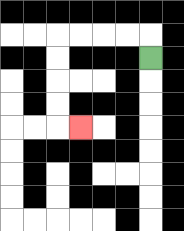{'start': '[6, 2]', 'end': '[3, 5]', 'path_directions': 'U,L,L,L,L,D,D,D,D,R', 'path_coordinates': '[[6, 2], [6, 1], [5, 1], [4, 1], [3, 1], [2, 1], [2, 2], [2, 3], [2, 4], [2, 5], [3, 5]]'}